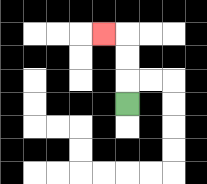{'start': '[5, 4]', 'end': '[4, 1]', 'path_directions': 'U,U,U,L', 'path_coordinates': '[[5, 4], [5, 3], [5, 2], [5, 1], [4, 1]]'}